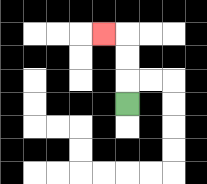{'start': '[5, 4]', 'end': '[4, 1]', 'path_directions': 'U,U,U,L', 'path_coordinates': '[[5, 4], [5, 3], [5, 2], [5, 1], [4, 1]]'}